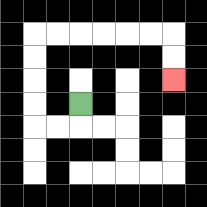{'start': '[3, 4]', 'end': '[7, 3]', 'path_directions': 'D,L,L,U,U,U,U,R,R,R,R,R,R,D,D', 'path_coordinates': '[[3, 4], [3, 5], [2, 5], [1, 5], [1, 4], [1, 3], [1, 2], [1, 1], [2, 1], [3, 1], [4, 1], [5, 1], [6, 1], [7, 1], [7, 2], [7, 3]]'}